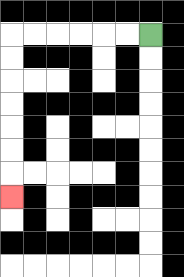{'start': '[6, 1]', 'end': '[0, 8]', 'path_directions': 'L,L,L,L,L,L,D,D,D,D,D,D,D', 'path_coordinates': '[[6, 1], [5, 1], [4, 1], [3, 1], [2, 1], [1, 1], [0, 1], [0, 2], [0, 3], [0, 4], [0, 5], [0, 6], [0, 7], [0, 8]]'}